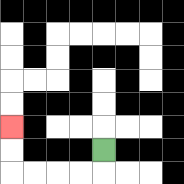{'start': '[4, 6]', 'end': '[0, 5]', 'path_directions': 'D,L,L,L,L,U,U', 'path_coordinates': '[[4, 6], [4, 7], [3, 7], [2, 7], [1, 7], [0, 7], [0, 6], [0, 5]]'}